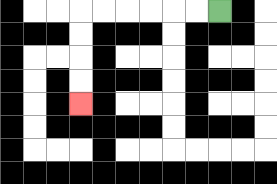{'start': '[9, 0]', 'end': '[3, 4]', 'path_directions': 'L,L,L,L,L,L,D,D,D,D', 'path_coordinates': '[[9, 0], [8, 0], [7, 0], [6, 0], [5, 0], [4, 0], [3, 0], [3, 1], [3, 2], [3, 3], [3, 4]]'}